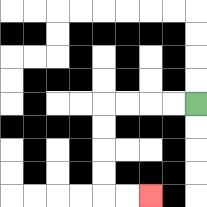{'start': '[8, 4]', 'end': '[6, 8]', 'path_directions': 'L,L,L,L,D,D,D,D,R,R', 'path_coordinates': '[[8, 4], [7, 4], [6, 4], [5, 4], [4, 4], [4, 5], [4, 6], [4, 7], [4, 8], [5, 8], [6, 8]]'}